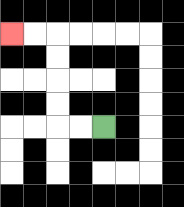{'start': '[4, 5]', 'end': '[0, 1]', 'path_directions': 'L,L,U,U,U,U,L,L', 'path_coordinates': '[[4, 5], [3, 5], [2, 5], [2, 4], [2, 3], [2, 2], [2, 1], [1, 1], [0, 1]]'}